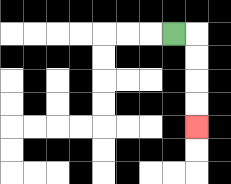{'start': '[7, 1]', 'end': '[8, 5]', 'path_directions': 'R,D,D,D,D', 'path_coordinates': '[[7, 1], [8, 1], [8, 2], [8, 3], [8, 4], [8, 5]]'}